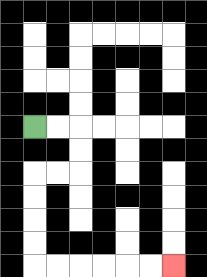{'start': '[1, 5]', 'end': '[7, 11]', 'path_directions': 'R,R,D,D,L,L,D,D,D,D,R,R,R,R,R,R', 'path_coordinates': '[[1, 5], [2, 5], [3, 5], [3, 6], [3, 7], [2, 7], [1, 7], [1, 8], [1, 9], [1, 10], [1, 11], [2, 11], [3, 11], [4, 11], [5, 11], [6, 11], [7, 11]]'}